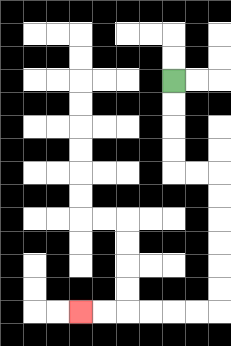{'start': '[7, 3]', 'end': '[3, 13]', 'path_directions': 'D,D,D,D,R,R,D,D,D,D,D,D,L,L,L,L,L,L', 'path_coordinates': '[[7, 3], [7, 4], [7, 5], [7, 6], [7, 7], [8, 7], [9, 7], [9, 8], [9, 9], [9, 10], [9, 11], [9, 12], [9, 13], [8, 13], [7, 13], [6, 13], [5, 13], [4, 13], [3, 13]]'}